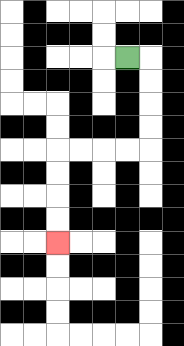{'start': '[5, 2]', 'end': '[2, 10]', 'path_directions': 'R,D,D,D,D,L,L,L,L,D,D,D,D', 'path_coordinates': '[[5, 2], [6, 2], [6, 3], [6, 4], [6, 5], [6, 6], [5, 6], [4, 6], [3, 6], [2, 6], [2, 7], [2, 8], [2, 9], [2, 10]]'}